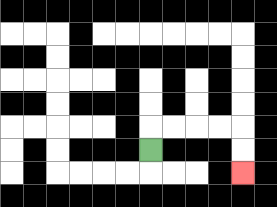{'start': '[6, 6]', 'end': '[10, 7]', 'path_directions': 'U,R,R,R,R,D,D', 'path_coordinates': '[[6, 6], [6, 5], [7, 5], [8, 5], [9, 5], [10, 5], [10, 6], [10, 7]]'}